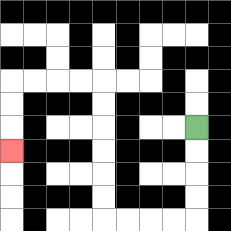{'start': '[8, 5]', 'end': '[0, 6]', 'path_directions': 'D,D,D,D,L,L,L,L,U,U,U,U,U,U,L,L,L,L,D,D,D', 'path_coordinates': '[[8, 5], [8, 6], [8, 7], [8, 8], [8, 9], [7, 9], [6, 9], [5, 9], [4, 9], [4, 8], [4, 7], [4, 6], [4, 5], [4, 4], [4, 3], [3, 3], [2, 3], [1, 3], [0, 3], [0, 4], [0, 5], [0, 6]]'}